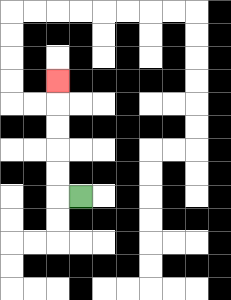{'start': '[3, 8]', 'end': '[2, 3]', 'path_directions': 'L,U,U,U,U,U', 'path_coordinates': '[[3, 8], [2, 8], [2, 7], [2, 6], [2, 5], [2, 4], [2, 3]]'}